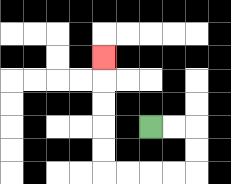{'start': '[6, 5]', 'end': '[4, 2]', 'path_directions': 'R,R,D,D,L,L,L,L,U,U,U,U,U', 'path_coordinates': '[[6, 5], [7, 5], [8, 5], [8, 6], [8, 7], [7, 7], [6, 7], [5, 7], [4, 7], [4, 6], [4, 5], [4, 4], [4, 3], [4, 2]]'}